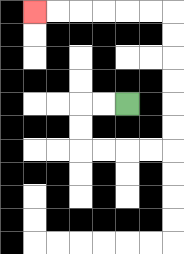{'start': '[5, 4]', 'end': '[1, 0]', 'path_directions': 'L,L,D,D,R,R,R,R,U,U,U,U,U,U,L,L,L,L,L,L', 'path_coordinates': '[[5, 4], [4, 4], [3, 4], [3, 5], [3, 6], [4, 6], [5, 6], [6, 6], [7, 6], [7, 5], [7, 4], [7, 3], [7, 2], [7, 1], [7, 0], [6, 0], [5, 0], [4, 0], [3, 0], [2, 0], [1, 0]]'}